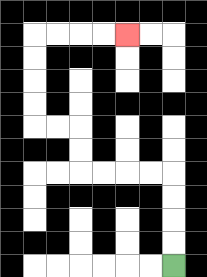{'start': '[7, 11]', 'end': '[5, 1]', 'path_directions': 'U,U,U,U,L,L,L,L,U,U,L,L,U,U,U,U,R,R,R,R', 'path_coordinates': '[[7, 11], [7, 10], [7, 9], [7, 8], [7, 7], [6, 7], [5, 7], [4, 7], [3, 7], [3, 6], [3, 5], [2, 5], [1, 5], [1, 4], [1, 3], [1, 2], [1, 1], [2, 1], [3, 1], [4, 1], [5, 1]]'}